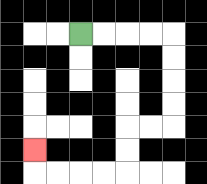{'start': '[3, 1]', 'end': '[1, 6]', 'path_directions': 'R,R,R,R,D,D,D,D,L,L,D,D,L,L,L,L,U', 'path_coordinates': '[[3, 1], [4, 1], [5, 1], [6, 1], [7, 1], [7, 2], [7, 3], [7, 4], [7, 5], [6, 5], [5, 5], [5, 6], [5, 7], [4, 7], [3, 7], [2, 7], [1, 7], [1, 6]]'}